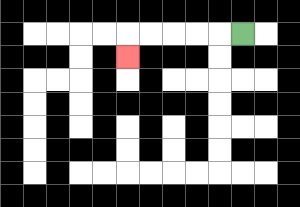{'start': '[10, 1]', 'end': '[5, 2]', 'path_directions': 'L,L,L,L,L,D', 'path_coordinates': '[[10, 1], [9, 1], [8, 1], [7, 1], [6, 1], [5, 1], [5, 2]]'}